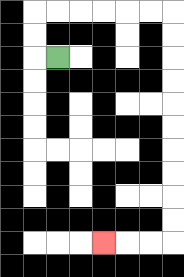{'start': '[2, 2]', 'end': '[4, 10]', 'path_directions': 'L,U,U,R,R,R,R,R,R,D,D,D,D,D,D,D,D,D,D,L,L,L', 'path_coordinates': '[[2, 2], [1, 2], [1, 1], [1, 0], [2, 0], [3, 0], [4, 0], [5, 0], [6, 0], [7, 0], [7, 1], [7, 2], [7, 3], [7, 4], [7, 5], [7, 6], [7, 7], [7, 8], [7, 9], [7, 10], [6, 10], [5, 10], [4, 10]]'}